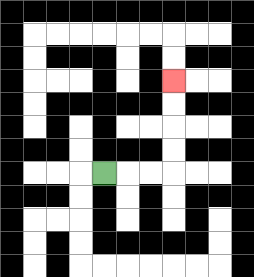{'start': '[4, 7]', 'end': '[7, 3]', 'path_directions': 'R,R,R,U,U,U,U', 'path_coordinates': '[[4, 7], [5, 7], [6, 7], [7, 7], [7, 6], [7, 5], [7, 4], [7, 3]]'}